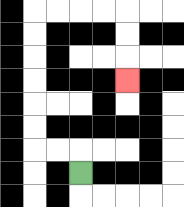{'start': '[3, 7]', 'end': '[5, 3]', 'path_directions': 'U,L,L,U,U,U,U,U,U,R,R,R,R,D,D,D', 'path_coordinates': '[[3, 7], [3, 6], [2, 6], [1, 6], [1, 5], [1, 4], [1, 3], [1, 2], [1, 1], [1, 0], [2, 0], [3, 0], [4, 0], [5, 0], [5, 1], [5, 2], [5, 3]]'}